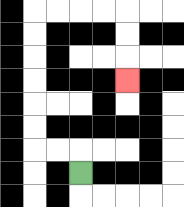{'start': '[3, 7]', 'end': '[5, 3]', 'path_directions': 'U,L,L,U,U,U,U,U,U,R,R,R,R,D,D,D', 'path_coordinates': '[[3, 7], [3, 6], [2, 6], [1, 6], [1, 5], [1, 4], [1, 3], [1, 2], [1, 1], [1, 0], [2, 0], [3, 0], [4, 0], [5, 0], [5, 1], [5, 2], [5, 3]]'}